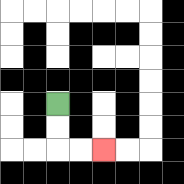{'start': '[2, 4]', 'end': '[4, 6]', 'path_directions': 'D,D,R,R', 'path_coordinates': '[[2, 4], [2, 5], [2, 6], [3, 6], [4, 6]]'}